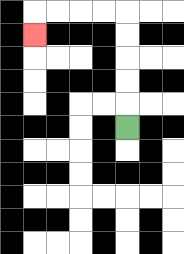{'start': '[5, 5]', 'end': '[1, 1]', 'path_directions': 'U,U,U,U,U,L,L,L,L,D', 'path_coordinates': '[[5, 5], [5, 4], [5, 3], [5, 2], [5, 1], [5, 0], [4, 0], [3, 0], [2, 0], [1, 0], [1, 1]]'}